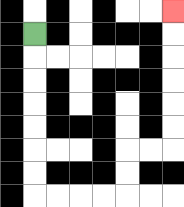{'start': '[1, 1]', 'end': '[7, 0]', 'path_directions': 'D,D,D,D,D,D,D,R,R,R,R,U,U,R,R,U,U,U,U,U,U', 'path_coordinates': '[[1, 1], [1, 2], [1, 3], [1, 4], [1, 5], [1, 6], [1, 7], [1, 8], [2, 8], [3, 8], [4, 8], [5, 8], [5, 7], [5, 6], [6, 6], [7, 6], [7, 5], [7, 4], [7, 3], [7, 2], [7, 1], [7, 0]]'}